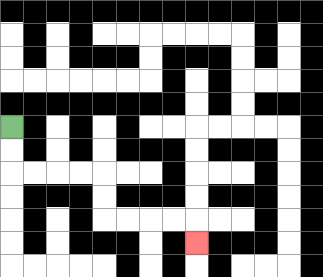{'start': '[0, 5]', 'end': '[8, 10]', 'path_directions': 'D,D,R,R,R,R,D,D,R,R,R,R,D', 'path_coordinates': '[[0, 5], [0, 6], [0, 7], [1, 7], [2, 7], [3, 7], [4, 7], [4, 8], [4, 9], [5, 9], [6, 9], [7, 9], [8, 9], [8, 10]]'}